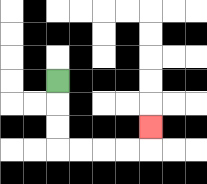{'start': '[2, 3]', 'end': '[6, 5]', 'path_directions': 'D,D,D,R,R,R,R,U', 'path_coordinates': '[[2, 3], [2, 4], [2, 5], [2, 6], [3, 6], [4, 6], [5, 6], [6, 6], [6, 5]]'}